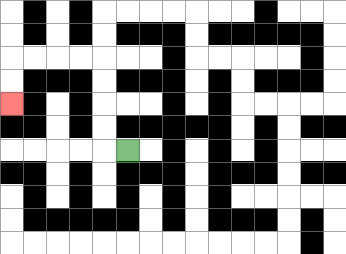{'start': '[5, 6]', 'end': '[0, 4]', 'path_directions': 'L,U,U,U,U,L,L,L,L,D,D', 'path_coordinates': '[[5, 6], [4, 6], [4, 5], [4, 4], [4, 3], [4, 2], [3, 2], [2, 2], [1, 2], [0, 2], [0, 3], [0, 4]]'}